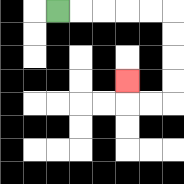{'start': '[2, 0]', 'end': '[5, 3]', 'path_directions': 'R,R,R,R,R,D,D,D,D,L,L,U', 'path_coordinates': '[[2, 0], [3, 0], [4, 0], [5, 0], [6, 0], [7, 0], [7, 1], [7, 2], [7, 3], [7, 4], [6, 4], [5, 4], [5, 3]]'}